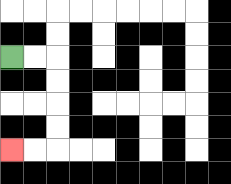{'start': '[0, 2]', 'end': '[0, 6]', 'path_directions': 'R,R,D,D,D,D,L,L', 'path_coordinates': '[[0, 2], [1, 2], [2, 2], [2, 3], [2, 4], [2, 5], [2, 6], [1, 6], [0, 6]]'}